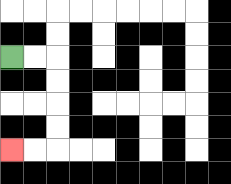{'start': '[0, 2]', 'end': '[0, 6]', 'path_directions': 'R,R,D,D,D,D,L,L', 'path_coordinates': '[[0, 2], [1, 2], [2, 2], [2, 3], [2, 4], [2, 5], [2, 6], [1, 6], [0, 6]]'}